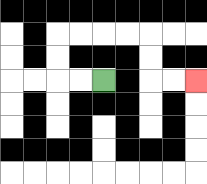{'start': '[4, 3]', 'end': '[8, 3]', 'path_directions': 'L,L,U,U,R,R,R,R,D,D,R,R', 'path_coordinates': '[[4, 3], [3, 3], [2, 3], [2, 2], [2, 1], [3, 1], [4, 1], [5, 1], [6, 1], [6, 2], [6, 3], [7, 3], [8, 3]]'}